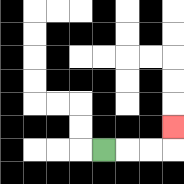{'start': '[4, 6]', 'end': '[7, 5]', 'path_directions': 'R,R,R,U', 'path_coordinates': '[[4, 6], [5, 6], [6, 6], [7, 6], [7, 5]]'}